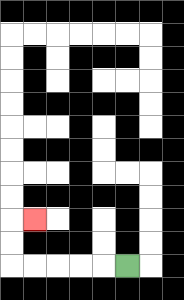{'start': '[5, 11]', 'end': '[1, 9]', 'path_directions': 'L,L,L,L,L,U,U,R', 'path_coordinates': '[[5, 11], [4, 11], [3, 11], [2, 11], [1, 11], [0, 11], [0, 10], [0, 9], [1, 9]]'}